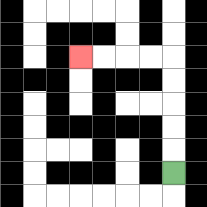{'start': '[7, 7]', 'end': '[3, 2]', 'path_directions': 'U,U,U,U,U,L,L,L,L', 'path_coordinates': '[[7, 7], [7, 6], [7, 5], [7, 4], [7, 3], [7, 2], [6, 2], [5, 2], [4, 2], [3, 2]]'}